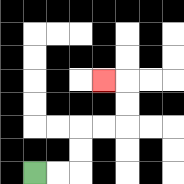{'start': '[1, 7]', 'end': '[4, 3]', 'path_directions': 'R,R,U,U,R,R,U,U,L', 'path_coordinates': '[[1, 7], [2, 7], [3, 7], [3, 6], [3, 5], [4, 5], [5, 5], [5, 4], [5, 3], [4, 3]]'}